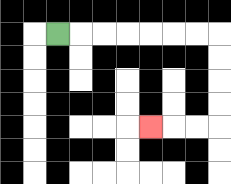{'start': '[2, 1]', 'end': '[6, 5]', 'path_directions': 'R,R,R,R,R,R,R,D,D,D,D,L,L,L', 'path_coordinates': '[[2, 1], [3, 1], [4, 1], [5, 1], [6, 1], [7, 1], [8, 1], [9, 1], [9, 2], [9, 3], [9, 4], [9, 5], [8, 5], [7, 5], [6, 5]]'}